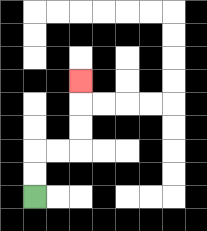{'start': '[1, 8]', 'end': '[3, 3]', 'path_directions': 'U,U,R,R,U,U,U', 'path_coordinates': '[[1, 8], [1, 7], [1, 6], [2, 6], [3, 6], [3, 5], [3, 4], [3, 3]]'}